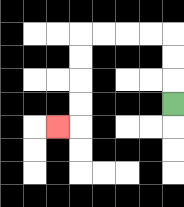{'start': '[7, 4]', 'end': '[2, 5]', 'path_directions': 'U,U,U,L,L,L,L,D,D,D,D,L', 'path_coordinates': '[[7, 4], [7, 3], [7, 2], [7, 1], [6, 1], [5, 1], [4, 1], [3, 1], [3, 2], [3, 3], [3, 4], [3, 5], [2, 5]]'}